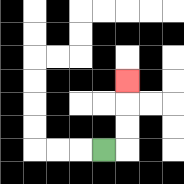{'start': '[4, 6]', 'end': '[5, 3]', 'path_directions': 'R,U,U,U', 'path_coordinates': '[[4, 6], [5, 6], [5, 5], [5, 4], [5, 3]]'}